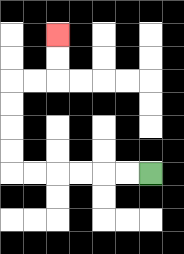{'start': '[6, 7]', 'end': '[2, 1]', 'path_directions': 'L,L,L,L,L,L,U,U,U,U,R,R,U,U', 'path_coordinates': '[[6, 7], [5, 7], [4, 7], [3, 7], [2, 7], [1, 7], [0, 7], [0, 6], [0, 5], [0, 4], [0, 3], [1, 3], [2, 3], [2, 2], [2, 1]]'}